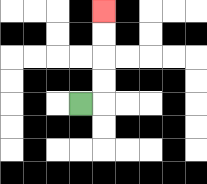{'start': '[3, 4]', 'end': '[4, 0]', 'path_directions': 'R,U,U,U,U', 'path_coordinates': '[[3, 4], [4, 4], [4, 3], [4, 2], [4, 1], [4, 0]]'}